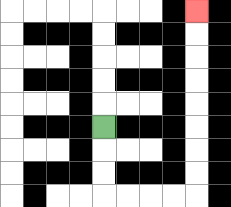{'start': '[4, 5]', 'end': '[8, 0]', 'path_directions': 'D,D,D,R,R,R,R,U,U,U,U,U,U,U,U', 'path_coordinates': '[[4, 5], [4, 6], [4, 7], [4, 8], [5, 8], [6, 8], [7, 8], [8, 8], [8, 7], [8, 6], [8, 5], [8, 4], [8, 3], [8, 2], [8, 1], [8, 0]]'}